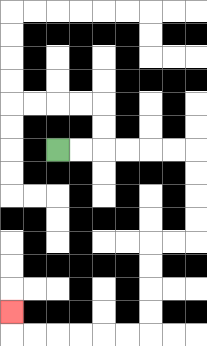{'start': '[2, 6]', 'end': '[0, 13]', 'path_directions': 'R,R,R,R,R,R,D,D,D,D,L,L,D,D,D,D,L,L,L,L,L,L,U', 'path_coordinates': '[[2, 6], [3, 6], [4, 6], [5, 6], [6, 6], [7, 6], [8, 6], [8, 7], [8, 8], [8, 9], [8, 10], [7, 10], [6, 10], [6, 11], [6, 12], [6, 13], [6, 14], [5, 14], [4, 14], [3, 14], [2, 14], [1, 14], [0, 14], [0, 13]]'}